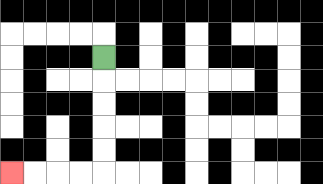{'start': '[4, 2]', 'end': '[0, 7]', 'path_directions': 'D,D,D,D,D,L,L,L,L', 'path_coordinates': '[[4, 2], [4, 3], [4, 4], [4, 5], [4, 6], [4, 7], [3, 7], [2, 7], [1, 7], [0, 7]]'}